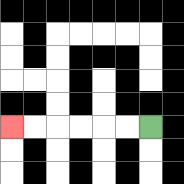{'start': '[6, 5]', 'end': '[0, 5]', 'path_directions': 'L,L,L,L,L,L', 'path_coordinates': '[[6, 5], [5, 5], [4, 5], [3, 5], [2, 5], [1, 5], [0, 5]]'}